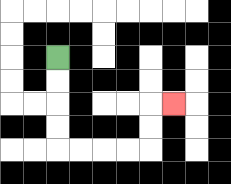{'start': '[2, 2]', 'end': '[7, 4]', 'path_directions': 'D,D,D,D,R,R,R,R,U,U,R', 'path_coordinates': '[[2, 2], [2, 3], [2, 4], [2, 5], [2, 6], [3, 6], [4, 6], [5, 6], [6, 6], [6, 5], [6, 4], [7, 4]]'}